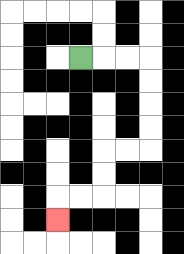{'start': '[3, 2]', 'end': '[2, 9]', 'path_directions': 'R,R,R,D,D,D,D,L,L,D,D,L,L,D', 'path_coordinates': '[[3, 2], [4, 2], [5, 2], [6, 2], [6, 3], [6, 4], [6, 5], [6, 6], [5, 6], [4, 6], [4, 7], [4, 8], [3, 8], [2, 8], [2, 9]]'}